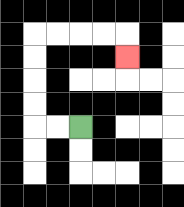{'start': '[3, 5]', 'end': '[5, 2]', 'path_directions': 'L,L,U,U,U,U,R,R,R,R,D', 'path_coordinates': '[[3, 5], [2, 5], [1, 5], [1, 4], [1, 3], [1, 2], [1, 1], [2, 1], [3, 1], [4, 1], [5, 1], [5, 2]]'}